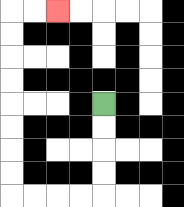{'start': '[4, 4]', 'end': '[2, 0]', 'path_directions': 'D,D,D,D,L,L,L,L,U,U,U,U,U,U,U,U,R,R', 'path_coordinates': '[[4, 4], [4, 5], [4, 6], [4, 7], [4, 8], [3, 8], [2, 8], [1, 8], [0, 8], [0, 7], [0, 6], [0, 5], [0, 4], [0, 3], [0, 2], [0, 1], [0, 0], [1, 0], [2, 0]]'}